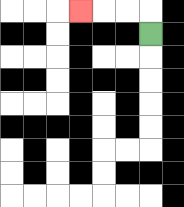{'start': '[6, 1]', 'end': '[3, 0]', 'path_directions': 'U,L,L,L', 'path_coordinates': '[[6, 1], [6, 0], [5, 0], [4, 0], [3, 0]]'}